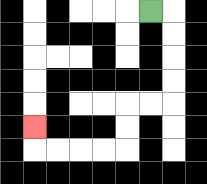{'start': '[6, 0]', 'end': '[1, 5]', 'path_directions': 'R,D,D,D,D,L,L,D,D,L,L,L,L,U', 'path_coordinates': '[[6, 0], [7, 0], [7, 1], [7, 2], [7, 3], [7, 4], [6, 4], [5, 4], [5, 5], [5, 6], [4, 6], [3, 6], [2, 6], [1, 6], [1, 5]]'}